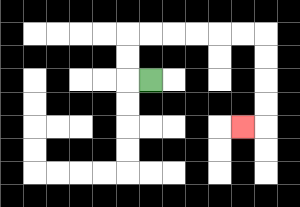{'start': '[6, 3]', 'end': '[10, 5]', 'path_directions': 'L,U,U,R,R,R,R,R,R,D,D,D,D,L', 'path_coordinates': '[[6, 3], [5, 3], [5, 2], [5, 1], [6, 1], [7, 1], [8, 1], [9, 1], [10, 1], [11, 1], [11, 2], [11, 3], [11, 4], [11, 5], [10, 5]]'}